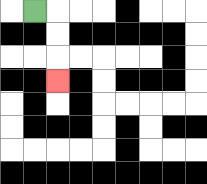{'start': '[1, 0]', 'end': '[2, 3]', 'path_directions': 'R,D,D,D', 'path_coordinates': '[[1, 0], [2, 0], [2, 1], [2, 2], [2, 3]]'}